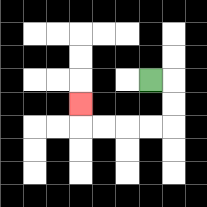{'start': '[6, 3]', 'end': '[3, 4]', 'path_directions': 'R,D,D,L,L,L,L,U', 'path_coordinates': '[[6, 3], [7, 3], [7, 4], [7, 5], [6, 5], [5, 5], [4, 5], [3, 5], [3, 4]]'}